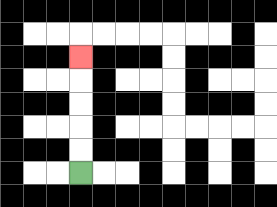{'start': '[3, 7]', 'end': '[3, 2]', 'path_directions': 'U,U,U,U,U', 'path_coordinates': '[[3, 7], [3, 6], [3, 5], [3, 4], [3, 3], [3, 2]]'}